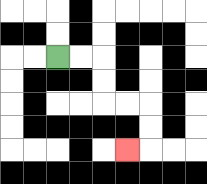{'start': '[2, 2]', 'end': '[5, 6]', 'path_directions': 'R,R,D,D,R,R,D,D,L', 'path_coordinates': '[[2, 2], [3, 2], [4, 2], [4, 3], [4, 4], [5, 4], [6, 4], [6, 5], [6, 6], [5, 6]]'}